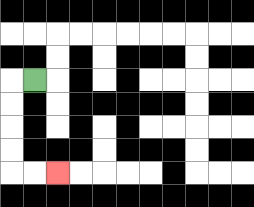{'start': '[1, 3]', 'end': '[2, 7]', 'path_directions': 'L,D,D,D,D,R,R', 'path_coordinates': '[[1, 3], [0, 3], [0, 4], [0, 5], [0, 6], [0, 7], [1, 7], [2, 7]]'}